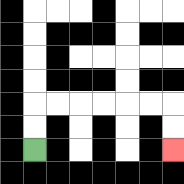{'start': '[1, 6]', 'end': '[7, 6]', 'path_directions': 'U,U,R,R,R,R,R,R,D,D', 'path_coordinates': '[[1, 6], [1, 5], [1, 4], [2, 4], [3, 4], [4, 4], [5, 4], [6, 4], [7, 4], [7, 5], [7, 6]]'}